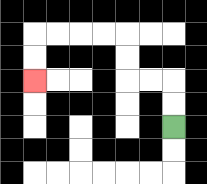{'start': '[7, 5]', 'end': '[1, 3]', 'path_directions': 'U,U,L,L,U,U,L,L,L,L,D,D', 'path_coordinates': '[[7, 5], [7, 4], [7, 3], [6, 3], [5, 3], [5, 2], [5, 1], [4, 1], [3, 1], [2, 1], [1, 1], [1, 2], [1, 3]]'}